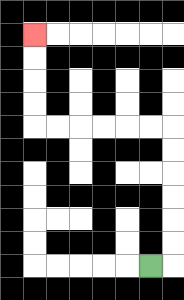{'start': '[6, 11]', 'end': '[1, 1]', 'path_directions': 'R,U,U,U,U,U,U,L,L,L,L,L,L,U,U,U,U', 'path_coordinates': '[[6, 11], [7, 11], [7, 10], [7, 9], [7, 8], [7, 7], [7, 6], [7, 5], [6, 5], [5, 5], [4, 5], [3, 5], [2, 5], [1, 5], [1, 4], [1, 3], [1, 2], [1, 1]]'}